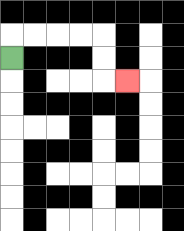{'start': '[0, 2]', 'end': '[5, 3]', 'path_directions': 'U,R,R,R,R,D,D,R', 'path_coordinates': '[[0, 2], [0, 1], [1, 1], [2, 1], [3, 1], [4, 1], [4, 2], [4, 3], [5, 3]]'}